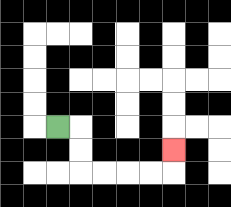{'start': '[2, 5]', 'end': '[7, 6]', 'path_directions': 'R,D,D,R,R,R,R,U', 'path_coordinates': '[[2, 5], [3, 5], [3, 6], [3, 7], [4, 7], [5, 7], [6, 7], [7, 7], [7, 6]]'}